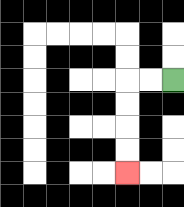{'start': '[7, 3]', 'end': '[5, 7]', 'path_directions': 'L,L,D,D,D,D', 'path_coordinates': '[[7, 3], [6, 3], [5, 3], [5, 4], [5, 5], [5, 6], [5, 7]]'}